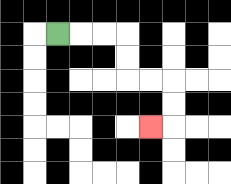{'start': '[2, 1]', 'end': '[6, 5]', 'path_directions': 'R,R,R,D,D,R,R,D,D,L', 'path_coordinates': '[[2, 1], [3, 1], [4, 1], [5, 1], [5, 2], [5, 3], [6, 3], [7, 3], [7, 4], [7, 5], [6, 5]]'}